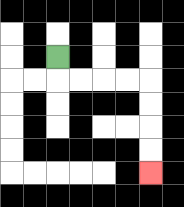{'start': '[2, 2]', 'end': '[6, 7]', 'path_directions': 'D,R,R,R,R,D,D,D,D', 'path_coordinates': '[[2, 2], [2, 3], [3, 3], [4, 3], [5, 3], [6, 3], [6, 4], [6, 5], [6, 6], [6, 7]]'}